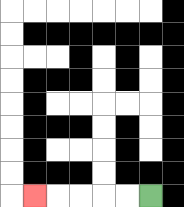{'start': '[6, 8]', 'end': '[1, 8]', 'path_directions': 'L,L,L,L,L', 'path_coordinates': '[[6, 8], [5, 8], [4, 8], [3, 8], [2, 8], [1, 8]]'}